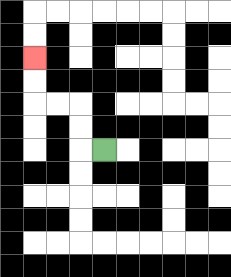{'start': '[4, 6]', 'end': '[1, 2]', 'path_directions': 'L,U,U,L,L,U,U', 'path_coordinates': '[[4, 6], [3, 6], [3, 5], [3, 4], [2, 4], [1, 4], [1, 3], [1, 2]]'}